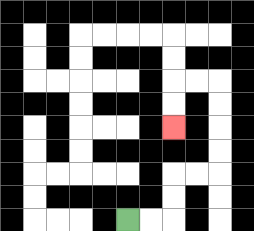{'start': '[5, 9]', 'end': '[7, 5]', 'path_directions': 'R,R,U,U,R,R,U,U,U,U,L,L,D,D', 'path_coordinates': '[[5, 9], [6, 9], [7, 9], [7, 8], [7, 7], [8, 7], [9, 7], [9, 6], [9, 5], [9, 4], [9, 3], [8, 3], [7, 3], [7, 4], [7, 5]]'}